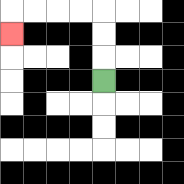{'start': '[4, 3]', 'end': '[0, 1]', 'path_directions': 'U,U,U,L,L,L,L,D', 'path_coordinates': '[[4, 3], [4, 2], [4, 1], [4, 0], [3, 0], [2, 0], [1, 0], [0, 0], [0, 1]]'}